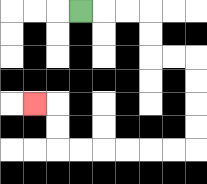{'start': '[3, 0]', 'end': '[1, 4]', 'path_directions': 'R,R,R,D,D,R,R,D,D,D,D,L,L,L,L,L,L,U,U,L', 'path_coordinates': '[[3, 0], [4, 0], [5, 0], [6, 0], [6, 1], [6, 2], [7, 2], [8, 2], [8, 3], [8, 4], [8, 5], [8, 6], [7, 6], [6, 6], [5, 6], [4, 6], [3, 6], [2, 6], [2, 5], [2, 4], [1, 4]]'}